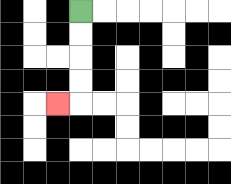{'start': '[3, 0]', 'end': '[2, 4]', 'path_directions': 'D,D,D,D,L', 'path_coordinates': '[[3, 0], [3, 1], [3, 2], [3, 3], [3, 4], [2, 4]]'}